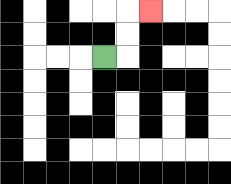{'start': '[4, 2]', 'end': '[6, 0]', 'path_directions': 'R,U,U,R', 'path_coordinates': '[[4, 2], [5, 2], [5, 1], [5, 0], [6, 0]]'}